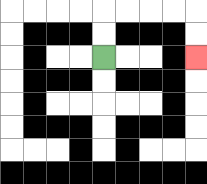{'start': '[4, 2]', 'end': '[8, 2]', 'path_directions': 'U,U,R,R,R,R,D,D', 'path_coordinates': '[[4, 2], [4, 1], [4, 0], [5, 0], [6, 0], [7, 0], [8, 0], [8, 1], [8, 2]]'}